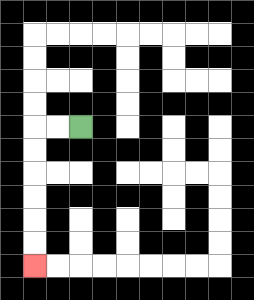{'start': '[3, 5]', 'end': '[1, 11]', 'path_directions': 'L,L,D,D,D,D,D,D', 'path_coordinates': '[[3, 5], [2, 5], [1, 5], [1, 6], [1, 7], [1, 8], [1, 9], [1, 10], [1, 11]]'}